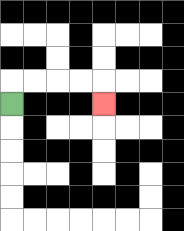{'start': '[0, 4]', 'end': '[4, 4]', 'path_directions': 'U,R,R,R,R,D', 'path_coordinates': '[[0, 4], [0, 3], [1, 3], [2, 3], [3, 3], [4, 3], [4, 4]]'}